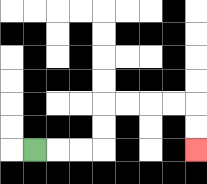{'start': '[1, 6]', 'end': '[8, 6]', 'path_directions': 'R,R,R,U,U,R,R,R,R,D,D', 'path_coordinates': '[[1, 6], [2, 6], [3, 6], [4, 6], [4, 5], [4, 4], [5, 4], [6, 4], [7, 4], [8, 4], [8, 5], [8, 6]]'}